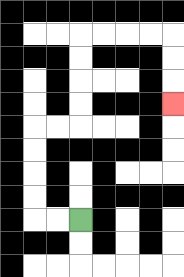{'start': '[3, 9]', 'end': '[7, 4]', 'path_directions': 'L,L,U,U,U,U,R,R,U,U,U,U,R,R,R,R,D,D,D', 'path_coordinates': '[[3, 9], [2, 9], [1, 9], [1, 8], [1, 7], [1, 6], [1, 5], [2, 5], [3, 5], [3, 4], [3, 3], [3, 2], [3, 1], [4, 1], [5, 1], [6, 1], [7, 1], [7, 2], [7, 3], [7, 4]]'}